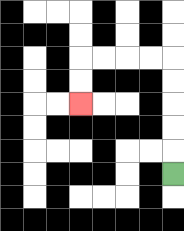{'start': '[7, 7]', 'end': '[3, 4]', 'path_directions': 'U,U,U,U,U,L,L,L,L,D,D', 'path_coordinates': '[[7, 7], [7, 6], [7, 5], [7, 4], [7, 3], [7, 2], [6, 2], [5, 2], [4, 2], [3, 2], [3, 3], [3, 4]]'}